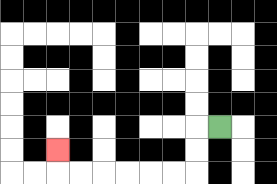{'start': '[9, 5]', 'end': '[2, 6]', 'path_directions': 'L,D,D,L,L,L,L,L,L,U', 'path_coordinates': '[[9, 5], [8, 5], [8, 6], [8, 7], [7, 7], [6, 7], [5, 7], [4, 7], [3, 7], [2, 7], [2, 6]]'}